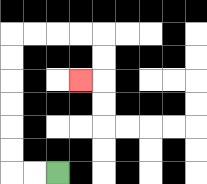{'start': '[2, 7]', 'end': '[3, 3]', 'path_directions': 'L,L,U,U,U,U,U,U,R,R,R,R,D,D,L', 'path_coordinates': '[[2, 7], [1, 7], [0, 7], [0, 6], [0, 5], [0, 4], [0, 3], [0, 2], [0, 1], [1, 1], [2, 1], [3, 1], [4, 1], [4, 2], [4, 3], [3, 3]]'}